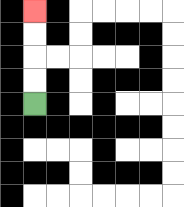{'start': '[1, 4]', 'end': '[1, 0]', 'path_directions': 'U,U,U,U', 'path_coordinates': '[[1, 4], [1, 3], [1, 2], [1, 1], [1, 0]]'}